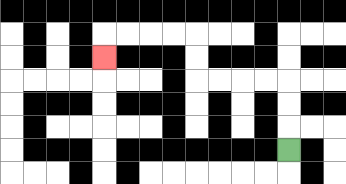{'start': '[12, 6]', 'end': '[4, 2]', 'path_directions': 'U,U,U,L,L,L,L,U,U,L,L,L,L,D', 'path_coordinates': '[[12, 6], [12, 5], [12, 4], [12, 3], [11, 3], [10, 3], [9, 3], [8, 3], [8, 2], [8, 1], [7, 1], [6, 1], [5, 1], [4, 1], [4, 2]]'}